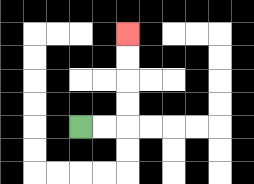{'start': '[3, 5]', 'end': '[5, 1]', 'path_directions': 'R,R,U,U,U,U', 'path_coordinates': '[[3, 5], [4, 5], [5, 5], [5, 4], [5, 3], [5, 2], [5, 1]]'}